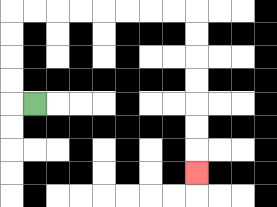{'start': '[1, 4]', 'end': '[8, 7]', 'path_directions': 'L,U,U,U,U,R,R,R,R,R,R,R,R,D,D,D,D,D,D,D', 'path_coordinates': '[[1, 4], [0, 4], [0, 3], [0, 2], [0, 1], [0, 0], [1, 0], [2, 0], [3, 0], [4, 0], [5, 0], [6, 0], [7, 0], [8, 0], [8, 1], [8, 2], [8, 3], [8, 4], [8, 5], [8, 6], [8, 7]]'}